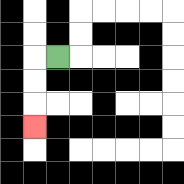{'start': '[2, 2]', 'end': '[1, 5]', 'path_directions': 'L,D,D,D', 'path_coordinates': '[[2, 2], [1, 2], [1, 3], [1, 4], [1, 5]]'}